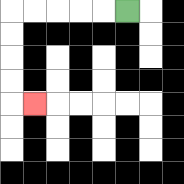{'start': '[5, 0]', 'end': '[1, 4]', 'path_directions': 'L,L,L,L,L,D,D,D,D,R', 'path_coordinates': '[[5, 0], [4, 0], [3, 0], [2, 0], [1, 0], [0, 0], [0, 1], [0, 2], [0, 3], [0, 4], [1, 4]]'}